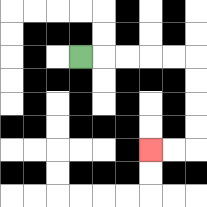{'start': '[3, 2]', 'end': '[6, 6]', 'path_directions': 'R,R,R,R,R,D,D,D,D,L,L', 'path_coordinates': '[[3, 2], [4, 2], [5, 2], [6, 2], [7, 2], [8, 2], [8, 3], [8, 4], [8, 5], [8, 6], [7, 6], [6, 6]]'}